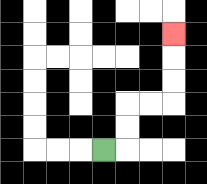{'start': '[4, 6]', 'end': '[7, 1]', 'path_directions': 'R,U,U,R,R,U,U,U', 'path_coordinates': '[[4, 6], [5, 6], [5, 5], [5, 4], [6, 4], [7, 4], [7, 3], [7, 2], [7, 1]]'}